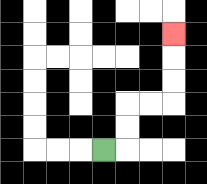{'start': '[4, 6]', 'end': '[7, 1]', 'path_directions': 'R,U,U,R,R,U,U,U', 'path_coordinates': '[[4, 6], [5, 6], [5, 5], [5, 4], [6, 4], [7, 4], [7, 3], [7, 2], [7, 1]]'}